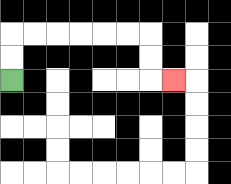{'start': '[0, 3]', 'end': '[7, 3]', 'path_directions': 'U,U,R,R,R,R,R,R,D,D,R', 'path_coordinates': '[[0, 3], [0, 2], [0, 1], [1, 1], [2, 1], [3, 1], [4, 1], [5, 1], [6, 1], [6, 2], [6, 3], [7, 3]]'}